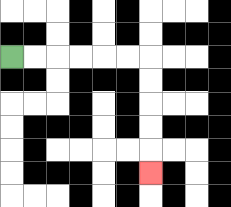{'start': '[0, 2]', 'end': '[6, 7]', 'path_directions': 'R,R,R,R,R,R,D,D,D,D,D', 'path_coordinates': '[[0, 2], [1, 2], [2, 2], [3, 2], [4, 2], [5, 2], [6, 2], [6, 3], [6, 4], [6, 5], [6, 6], [6, 7]]'}